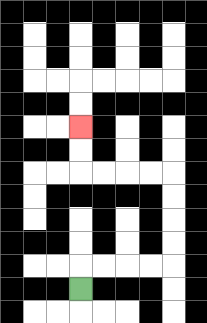{'start': '[3, 12]', 'end': '[3, 5]', 'path_directions': 'U,R,R,R,R,U,U,U,U,L,L,L,L,U,U', 'path_coordinates': '[[3, 12], [3, 11], [4, 11], [5, 11], [6, 11], [7, 11], [7, 10], [7, 9], [7, 8], [7, 7], [6, 7], [5, 7], [4, 7], [3, 7], [3, 6], [3, 5]]'}